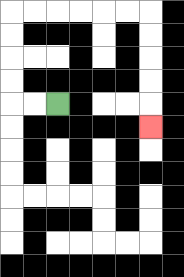{'start': '[2, 4]', 'end': '[6, 5]', 'path_directions': 'L,L,U,U,U,U,R,R,R,R,R,R,D,D,D,D,D', 'path_coordinates': '[[2, 4], [1, 4], [0, 4], [0, 3], [0, 2], [0, 1], [0, 0], [1, 0], [2, 0], [3, 0], [4, 0], [5, 0], [6, 0], [6, 1], [6, 2], [6, 3], [6, 4], [6, 5]]'}